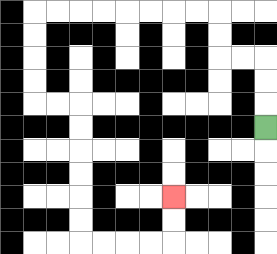{'start': '[11, 5]', 'end': '[7, 8]', 'path_directions': 'U,U,U,L,L,U,U,L,L,L,L,L,L,L,L,D,D,D,D,R,R,D,D,D,D,D,D,R,R,R,R,U,U', 'path_coordinates': '[[11, 5], [11, 4], [11, 3], [11, 2], [10, 2], [9, 2], [9, 1], [9, 0], [8, 0], [7, 0], [6, 0], [5, 0], [4, 0], [3, 0], [2, 0], [1, 0], [1, 1], [1, 2], [1, 3], [1, 4], [2, 4], [3, 4], [3, 5], [3, 6], [3, 7], [3, 8], [3, 9], [3, 10], [4, 10], [5, 10], [6, 10], [7, 10], [7, 9], [7, 8]]'}